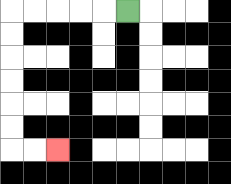{'start': '[5, 0]', 'end': '[2, 6]', 'path_directions': 'L,L,L,L,L,D,D,D,D,D,D,R,R', 'path_coordinates': '[[5, 0], [4, 0], [3, 0], [2, 0], [1, 0], [0, 0], [0, 1], [0, 2], [0, 3], [0, 4], [0, 5], [0, 6], [1, 6], [2, 6]]'}